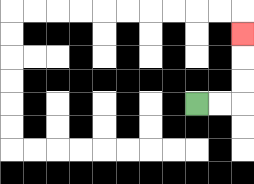{'start': '[8, 4]', 'end': '[10, 1]', 'path_directions': 'R,R,U,U,U', 'path_coordinates': '[[8, 4], [9, 4], [10, 4], [10, 3], [10, 2], [10, 1]]'}